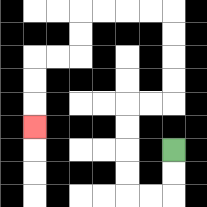{'start': '[7, 6]', 'end': '[1, 5]', 'path_directions': 'D,D,L,L,U,U,U,U,R,R,U,U,U,U,L,L,L,L,D,D,L,L,D,D,D', 'path_coordinates': '[[7, 6], [7, 7], [7, 8], [6, 8], [5, 8], [5, 7], [5, 6], [5, 5], [5, 4], [6, 4], [7, 4], [7, 3], [7, 2], [7, 1], [7, 0], [6, 0], [5, 0], [4, 0], [3, 0], [3, 1], [3, 2], [2, 2], [1, 2], [1, 3], [1, 4], [1, 5]]'}